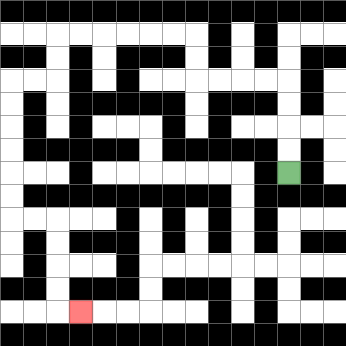{'start': '[12, 7]', 'end': '[3, 13]', 'path_directions': 'U,U,U,U,L,L,L,L,U,U,L,L,L,L,L,L,D,D,L,L,D,D,D,D,D,D,R,R,D,D,D,D,R', 'path_coordinates': '[[12, 7], [12, 6], [12, 5], [12, 4], [12, 3], [11, 3], [10, 3], [9, 3], [8, 3], [8, 2], [8, 1], [7, 1], [6, 1], [5, 1], [4, 1], [3, 1], [2, 1], [2, 2], [2, 3], [1, 3], [0, 3], [0, 4], [0, 5], [0, 6], [0, 7], [0, 8], [0, 9], [1, 9], [2, 9], [2, 10], [2, 11], [2, 12], [2, 13], [3, 13]]'}